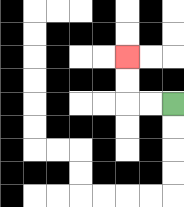{'start': '[7, 4]', 'end': '[5, 2]', 'path_directions': 'L,L,U,U', 'path_coordinates': '[[7, 4], [6, 4], [5, 4], [5, 3], [5, 2]]'}